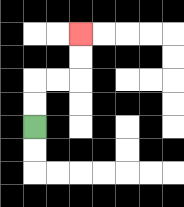{'start': '[1, 5]', 'end': '[3, 1]', 'path_directions': 'U,U,R,R,U,U', 'path_coordinates': '[[1, 5], [1, 4], [1, 3], [2, 3], [3, 3], [3, 2], [3, 1]]'}